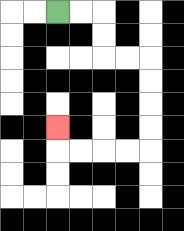{'start': '[2, 0]', 'end': '[2, 5]', 'path_directions': 'R,R,D,D,R,R,D,D,D,D,L,L,L,L,U', 'path_coordinates': '[[2, 0], [3, 0], [4, 0], [4, 1], [4, 2], [5, 2], [6, 2], [6, 3], [6, 4], [6, 5], [6, 6], [5, 6], [4, 6], [3, 6], [2, 6], [2, 5]]'}